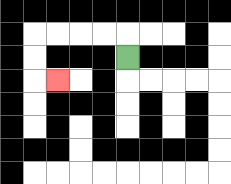{'start': '[5, 2]', 'end': '[2, 3]', 'path_directions': 'U,L,L,L,L,D,D,R', 'path_coordinates': '[[5, 2], [5, 1], [4, 1], [3, 1], [2, 1], [1, 1], [1, 2], [1, 3], [2, 3]]'}